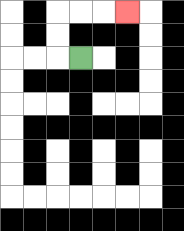{'start': '[3, 2]', 'end': '[5, 0]', 'path_directions': 'L,U,U,R,R,R', 'path_coordinates': '[[3, 2], [2, 2], [2, 1], [2, 0], [3, 0], [4, 0], [5, 0]]'}